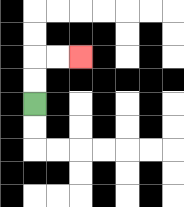{'start': '[1, 4]', 'end': '[3, 2]', 'path_directions': 'U,U,R,R', 'path_coordinates': '[[1, 4], [1, 3], [1, 2], [2, 2], [3, 2]]'}